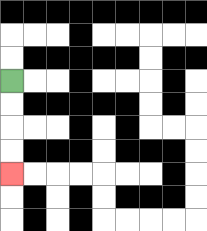{'start': '[0, 3]', 'end': '[0, 7]', 'path_directions': 'D,D,D,D', 'path_coordinates': '[[0, 3], [0, 4], [0, 5], [0, 6], [0, 7]]'}